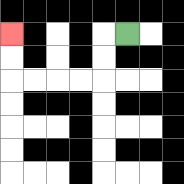{'start': '[5, 1]', 'end': '[0, 1]', 'path_directions': 'L,D,D,L,L,L,L,U,U', 'path_coordinates': '[[5, 1], [4, 1], [4, 2], [4, 3], [3, 3], [2, 3], [1, 3], [0, 3], [0, 2], [0, 1]]'}